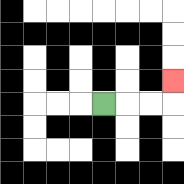{'start': '[4, 4]', 'end': '[7, 3]', 'path_directions': 'R,R,R,U', 'path_coordinates': '[[4, 4], [5, 4], [6, 4], [7, 4], [7, 3]]'}